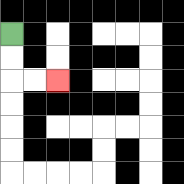{'start': '[0, 1]', 'end': '[2, 3]', 'path_directions': 'D,D,R,R', 'path_coordinates': '[[0, 1], [0, 2], [0, 3], [1, 3], [2, 3]]'}